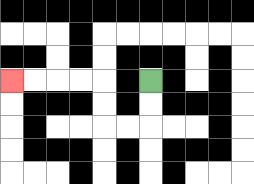{'start': '[6, 3]', 'end': '[0, 3]', 'path_directions': 'D,D,L,L,U,U,L,L,L,L', 'path_coordinates': '[[6, 3], [6, 4], [6, 5], [5, 5], [4, 5], [4, 4], [4, 3], [3, 3], [2, 3], [1, 3], [0, 3]]'}